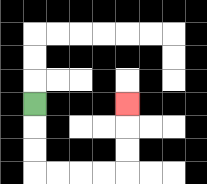{'start': '[1, 4]', 'end': '[5, 4]', 'path_directions': 'D,D,D,R,R,R,R,U,U,U', 'path_coordinates': '[[1, 4], [1, 5], [1, 6], [1, 7], [2, 7], [3, 7], [4, 7], [5, 7], [5, 6], [5, 5], [5, 4]]'}